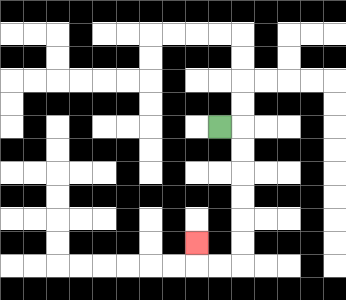{'start': '[9, 5]', 'end': '[8, 10]', 'path_directions': 'R,D,D,D,D,D,D,L,L,U', 'path_coordinates': '[[9, 5], [10, 5], [10, 6], [10, 7], [10, 8], [10, 9], [10, 10], [10, 11], [9, 11], [8, 11], [8, 10]]'}